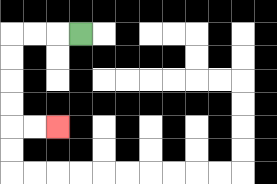{'start': '[3, 1]', 'end': '[2, 5]', 'path_directions': 'L,L,L,D,D,D,D,R,R', 'path_coordinates': '[[3, 1], [2, 1], [1, 1], [0, 1], [0, 2], [0, 3], [0, 4], [0, 5], [1, 5], [2, 5]]'}